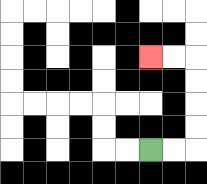{'start': '[6, 6]', 'end': '[6, 2]', 'path_directions': 'R,R,U,U,U,U,L,L', 'path_coordinates': '[[6, 6], [7, 6], [8, 6], [8, 5], [8, 4], [8, 3], [8, 2], [7, 2], [6, 2]]'}